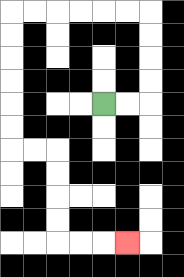{'start': '[4, 4]', 'end': '[5, 10]', 'path_directions': 'R,R,U,U,U,U,L,L,L,L,L,L,D,D,D,D,D,D,R,R,D,D,D,D,R,R,R', 'path_coordinates': '[[4, 4], [5, 4], [6, 4], [6, 3], [6, 2], [6, 1], [6, 0], [5, 0], [4, 0], [3, 0], [2, 0], [1, 0], [0, 0], [0, 1], [0, 2], [0, 3], [0, 4], [0, 5], [0, 6], [1, 6], [2, 6], [2, 7], [2, 8], [2, 9], [2, 10], [3, 10], [4, 10], [5, 10]]'}